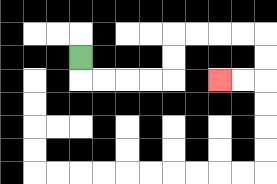{'start': '[3, 2]', 'end': '[9, 3]', 'path_directions': 'D,R,R,R,R,U,U,R,R,R,R,D,D,L,L', 'path_coordinates': '[[3, 2], [3, 3], [4, 3], [5, 3], [6, 3], [7, 3], [7, 2], [7, 1], [8, 1], [9, 1], [10, 1], [11, 1], [11, 2], [11, 3], [10, 3], [9, 3]]'}